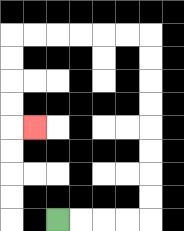{'start': '[2, 9]', 'end': '[1, 5]', 'path_directions': 'R,R,R,R,U,U,U,U,U,U,U,U,L,L,L,L,L,L,D,D,D,D,R', 'path_coordinates': '[[2, 9], [3, 9], [4, 9], [5, 9], [6, 9], [6, 8], [6, 7], [6, 6], [6, 5], [6, 4], [6, 3], [6, 2], [6, 1], [5, 1], [4, 1], [3, 1], [2, 1], [1, 1], [0, 1], [0, 2], [0, 3], [0, 4], [0, 5], [1, 5]]'}